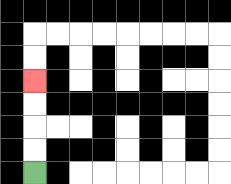{'start': '[1, 7]', 'end': '[1, 3]', 'path_directions': 'U,U,U,U', 'path_coordinates': '[[1, 7], [1, 6], [1, 5], [1, 4], [1, 3]]'}